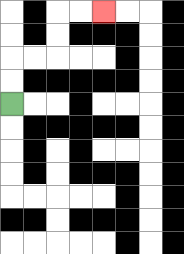{'start': '[0, 4]', 'end': '[4, 0]', 'path_directions': 'U,U,R,R,U,U,R,R', 'path_coordinates': '[[0, 4], [0, 3], [0, 2], [1, 2], [2, 2], [2, 1], [2, 0], [3, 0], [4, 0]]'}